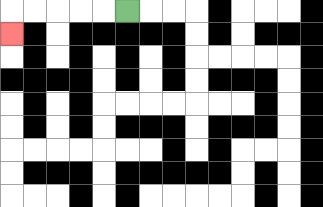{'start': '[5, 0]', 'end': '[0, 1]', 'path_directions': 'L,L,L,L,L,D', 'path_coordinates': '[[5, 0], [4, 0], [3, 0], [2, 0], [1, 0], [0, 0], [0, 1]]'}